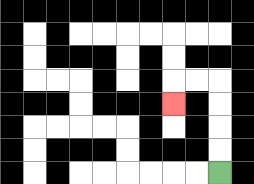{'start': '[9, 7]', 'end': '[7, 4]', 'path_directions': 'U,U,U,U,L,L,D', 'path_coordinates': '[[9, 7], [9, 6], [9, 5], [9, 4], [9, 3], [8, 3], [7, 3], [7, 4]]'}